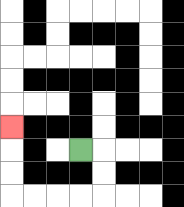{'start': '[3, 6]', 'end': '[0, 5]', 'path_directions': 'R,D,D,L,L,L,L,U,U,U', 'path_coordinates': '[[3, 6], [4, 6], [4, 7], [4, 8], [3, 8], [2, 8], [1, 8], [0, 8], [0, 7], [0, 6], [0, 5]]'}